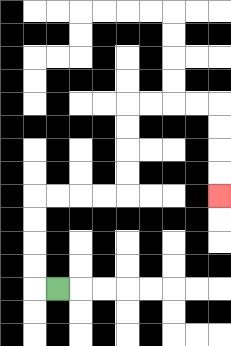{'start': '[2, 12]', 'end': '[9, 8]', 'path_directions': 'L,U,U,U,U,R,R,R,R,U,U,U,U,R,R,R,R,D,D,D,D', 'path_coordinates': '[[2, 12], [1, 12], [1, 11], [1, 10], [1, 9], [1, 8], [2, 8], [3, 8], [4, 8], [5, 8], [5, 7], [5, 6], [5, 5], [5, 4], [6, 4], [7, 4], [8, 4], [9, 4], [9, 5], [9, 6], [9, 7], [9, 8]]'}